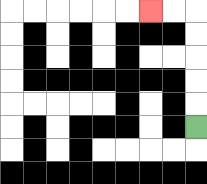{'start': '[8, 5]', 'end': '[6, 0]', 'path_directions': 'U,U,U,U,U,L,L', 'path_coordinates': '[[8, 5], [8, 4], [8, 3], [8, 2], [8, 1], [8, 0], [7, 0], [6, 0]]'}